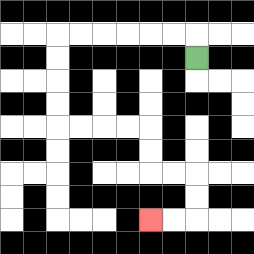{'start': '[8, 2]', 'end': '[6, 9]', 'path_directions': 'U,L,L,L,L,L,L,D,D,D,D,R,R,R,R,D,D,R,R,D,D,L,L', 'path_coordinates': '[[8, 2], [8, 1], [7, 1], [6, 1], [5, 1], [4, 1], [3, 1], [2, 1], [2, 2], [2, 3], [2, 4], [2, 5], [3, 5], [4, 5], [5, 5], [6, 5], [6, 6], [6, 7], [7, 7], [8, 7], [8, 8], [8, 9], [7, 9], [6, 9]]'}